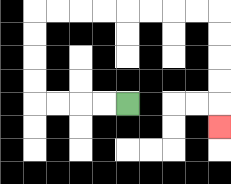{'start': '[5, 4]', 'end': '[9, 5]', 'path_directions': 'L,L,L,L,U,U,U,U,R,R,R,R,R,R,R,R,D,D,D,D,D', 'path_coordinates': '[[5, 4], [4, 4], [3, 4], [2, 4], [1, 4], [1, 3], [1, 2], [1, 1], [1, 0], [2, 0], [3, 0], [4, 0], [5, 0], [6, 0], [7, 0], [8, 0], [9, 0], [9, 1], [9, 2], [9, 3], [9, 4], [9, 5]]'}